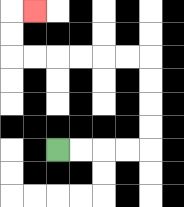{'start': '[2, 6]', 'end': '[1, 0]', 'path_directions': 'R,R,R,R,U,U,U,U,L,L,L,L,L,L,U,U,R', 'path_coordinates': '[[2, 6], [3, 6], [4, 6], [5, 6], [6, 6], [6, 5], [6, 4], [6, 3], [6, 2], [5, 2], [4, 2], [3, 2], [2, 2], [1, 2], [0, 2], [0, 1], [0, 0], [1, 0]]'}